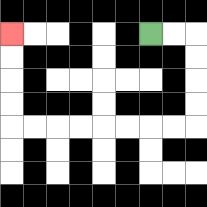{'start': '[6, 1]', 'end': '[0, 1]', 'path_directions': 'R,R,D,D,D,D,L,L,L,L,L,L,L,L,U,U,U,U', 'path_coordinates': '[[6, 1], [7, 1], [8, 1], [8, 2], [8, 3], [8, 4], [8, 5], [7, 5], [6, 5], [5, 5], [4, 5], [3, 5], [2, 5], [1, 5], [0, 5], [0, 4], [0, 3], [0, 2], [0, 1]]'}